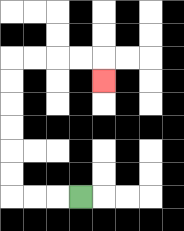{'start': '[3, 8]', 'end': '[4, 3]', 'path_directions': 'L,L,L,U,U,U,U,U,U,R,R,R,R,D', 'path_coordinates': '[[3, 8], [2, 8], [1, 8], [0, 8], [0, 7], [0, 6], [0, 5], [0, 4], [0, 3], [0, 2], [1, 2], [2, 2], [3, 2], [4, 2], [4, 3]]'}